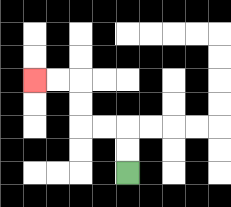{'start': '[5, 7]', 'end': '[1, 3]', 'path_directions': 'U,U,L,L,U,U,L,L', 'path_coordinates': '[[5, 7], [5, 6], [5, 5], [4, 5], [3, 5], [3, 4], [3, 3], [2, 3], [1, 3]]'}